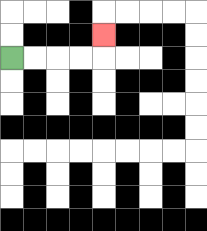{'start': '[0, 2]', 'end': '[4, 1]', 'path_directions': 'R,R,R,R,U', 'path_coordinates': '[[0, 2], [1, 2], [2, 2], [3, 2], [4, 2], [4, 1]]'}